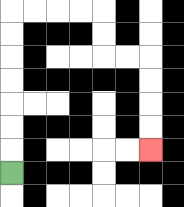{'start': '[0, 7]', 'end': '[6, 6]', 'path_directions': 'U,U,U,U,U,U,U,R,R,R,R,D,D,R,R,D,D,D,D', 'path_coordinates': '[[0, 7], [0, 6], [0, 5], [0, 4], [0, 3], [0, 2], [0, 1], [0, 0], [1, 0], [2, 0], [3, 0], [4, 0], [4, 1], [4, 2], [5, 2], [6, 2], [6, 3], [6, 4], [6, 5], [6, 6]]'}